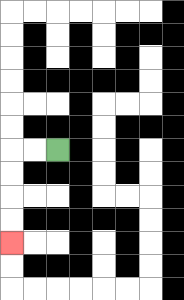{'start': '[2, 6]', 'end': '[0, 10]', 'path_directions': 'L,L,D,D,D,D', 'path_coordinates': '[[2, 6], [1, 6], [0, 6], [0, 7], [0, 8], [0, 9], [0, 10]]'}